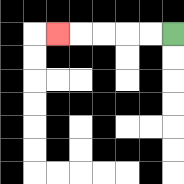{'start': '[7, 1]', 'end': '[2, 1]', 'path_directions': 'L,L,L,L,L', 'path_coordinates': '[[7, 1], [6, 1], [5, 1], [4, 1], [3, 1], [2, 1]]'}